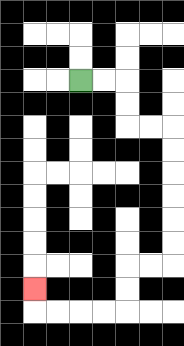{'start': '[3, 3]', 'end': '[1, 12]', 'path_directions': 'R,R,D,D,R,R,D,D,D,D,D,D,L,L,D,D,L,L,L,L,U', 'path_coordinates': '[[3, 3], [4, 3], [5, 3], [5, 4], [5, 5], [6, 5], [7, 5], [7, 6], [7, 7], [7, 8], [7, 9], [7, 10], [7, 11], [6, 11], [5, 11], [5, 12], [5, 13], [4, 13], [3, 13], [2, 13], [1, 13], [1, 12]]'}